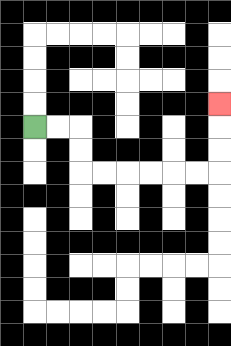{'start': '[1, 5]', 'end': '[9, 4]', 'path_directions': 'R,R,D,D,R,R,R,R,R,R,U,U,U', 'path_coordinates': '[[1, 5], [2, 5], [3, 5], [3, 6], [3, 7], [4, 7], [5, 7], [6, 7], [7, 7], [8, 7], [9, 7], [9, 6], [9, 5], [9, 4]]'}